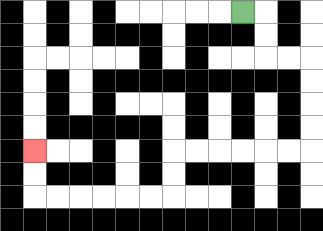{'start': '[10, 0]', 'end': '[1, 6]', 'path_directions': 'R,D,D,R,R,D,D,D,D,L,L,L,L,L,L,D,D,L,L,L,L,L,L,U,U', 'path_coordinates': '[[10, 0], [11, 0], [11, 1], [11, 2], [12, 2], [13, 2], [13, 3], [13, 4], [13, 5], [13, 6], [12, 6], [11, 6], [10, 6], [9, 6], [8, 6], [7, 6], [7, 7], [7, 8], [6, 8], [5, 8], [4, 8], [3, 8], [2, 8], [1, 8], [1, 7], [1, 6]]'}